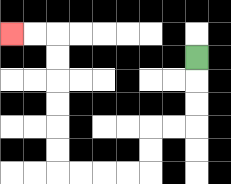{'start': '[8, 2]', 'end': '[0, 1]', 'path_directions': 'D,D,D,L,L,D,D,L,L,L,L,U,U,U,U,U,U,L,L', 'path_coordinates': '[[8, 2], [8, 3], [8, 4], [8, 5], [7, 5], [6, 5], [6, 6], [6, 7], [5, 7], [4, 7], [3, 7], [2, 7], [2, 6], [2, 5], [2, 4], [2, 3], [2, 2], [2, 1], [1, 1], [0, 1]]'}